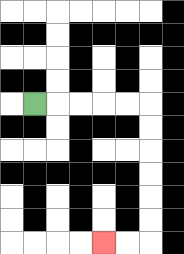{'start': '[1, 4]', 'end': '[4, 10]', 'path_directions': 'R,R,R,R,R,D,D,D,D,D,D,L,L', 'path_coordinates': '[[1, 4], [2, 4], [3, 4], [4, 4], [5, 4], [6, 4], [6, 5], [6, 6], [6, 7], [6, 8], [6, 9], [6, 10], [5, 10], [4, 10]]'}